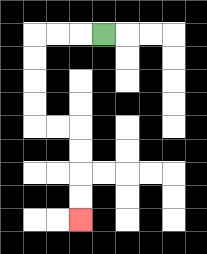{'start': '[4, 1]', 'end': '[3, 9]', 'path_directions': 'L,L,L,D,D,D,D,R,R,D,D,D,D', 'path_coordinates': '[[4, 1], [3, 1], [2, 1], [1, 1], [1, 2], [1, 3], [1, 4], [1, 5], [2, 5], [3, 5], [3, 6], [3, 7], [3, 8], [3, 9]]'}